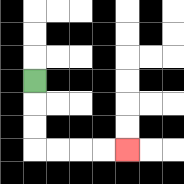{'start': '[1, 3]', 'end': '[5, 6]', 'path_directions': 'D,D,D,R,R,R,R', 'path_coordinates': '[[1, 3], [1, 4], [1, 5], [1, 6], [2, 6], [3, 6], [4, 6], [5, 6]]'}